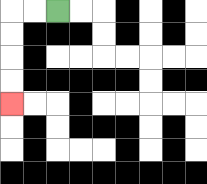{'start': '[2, 0]', 'end': '[0, 4]', 'path_directions': 'L,L,D,D,D,D', 'path_coordinates': '[[2, 0], [1, 0], [0, 0], [0, 1], [0, 2], [0, 3], [0, 4]]'}